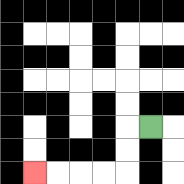{'start': '[6, 5]', 'end': '[1, 7]', 'path_directions': 'L,D,D,L,L,L,L', 'path_coordinates': '[[6, 5], [5, 5], [5, 6], [5, 7], [4, 7], [3, 7], [2, 7], [1, 7]]'}